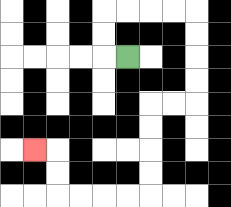{'start': '[5, 2]', 'end': '[1, 6]', 'path_directions': 'L,U,U,R,R,R,R,D,D,D,D,L,L,D,D,D,D,L,L,L,L,U,U,L', 'path_coordinates': '[[5, 2], [4, 2], [4, 1], [4, 0], [5, 0], [6, 0], [7, 0], [8, 0], [8, 1], [8, 2], [8, 3], [8, 4], [7, 4], [6, 4], [6, 5], [6, 6], [6, 7], [6, 8], [5, 8], [4, 8], [3, 8], [2, 8], [2, 7], [2, 6], [1, 6]]'}